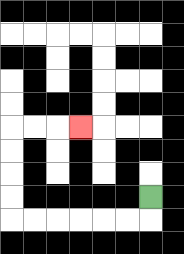{'start': '[6, 8]', 'end': '[3, 5]', 'path_directions': 'D,L,L,L,L,L,L,U,U,U,U,R,R,R', 'path_coordinates': '[[6, 8], [6, 9], [5, 9], [4, 9], [3, 9], [2, 9], [1, 9], [0, 9], [0, 8], [0, 7], [0, 6], [0, 5], [1, 5], [2, 5], [3, 5]]'}